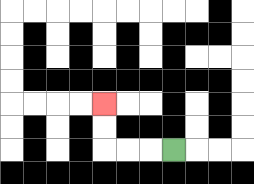{'start': '[7, 6]', 'end': '[4, 4]', 'path_directions': 'L,L,L,U,U', 'path_coordinates': '[[7, 6], [6, 6], [5, 6], [4, 6], [4, 5], [4, 4]]'}